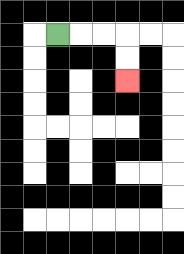{'start': '[2, 1]', 'end': '[5, 3]', 'path_directions': 'R,R,R,D,D', 'path_coordinates': '[[2, 1], [3, 1], [4, 1], [5, 1], [5, 2], [5, 3]]'}